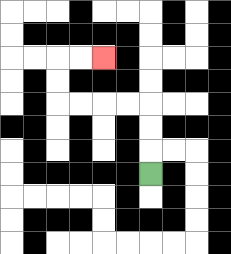{'start': '[6, 7]', 'end': '[4, 2]', 'path_directions': 'U,U,U,L,L,L,L,U,U,R,R', 'path_coordinates': '[[6, 7], [6, 6], [6, 5], [6, 4], [5, 4], [4, 4], [3, 4], [2, 4], [2, 3], [2, 2], [3, 2], [4, 2]]'}